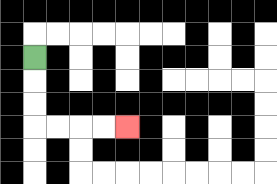{'start': '[1, 2]', 'end': '[5, 5]', 'path_directions': 'D,D,D,R,R,R,R', 'path_coordinates': '[[1, 2], [1, 3], [1, 4], [1, 5], [2, 5], [3, 5], [4, 5], [5, 5]]'}